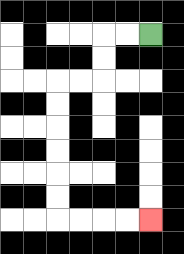{'start': '[6, 1]', 'end': '[6, 9]', 'path_directions': 'L,L,D,D,L,L,D,D,D,D,D,D,R,R,R,R', 'path_coordinates': '[[6, 1], [5, 1], [4, 1], [4, 2], [4, 3], [3, 3], [2, 3], [2, 4], [2, 5], [2, 6], [2, 7], [2, 8], [2, 9], [3, 9], [4, 9], [5, 9], [6, 9]]'}